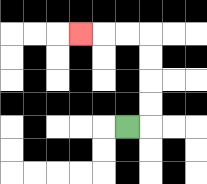{'start': '[5, 5]', 'end': '[3, 1]', 'path_directions': 'R,U,U,U,U,L,L,L', 'path_coordinates': '[[5, 5], [6, 5], [6, 4], [6, 3], [6, 2], [6, 1], [5, 1], [4, 1], [3, 1]]'}